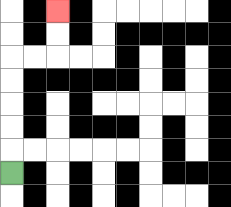{'start': '[0, 7]', 'end': '[2, 0]', 'path_directions': 'U,U,U,U,U,R,R,U,U', 'path_coordinates': '[[0, 7], [0, 6], [0, 5], [0, 4], [0, 3], [0, 2], [1, 2], [2, 2], [2, 1], [2, 0]]'}